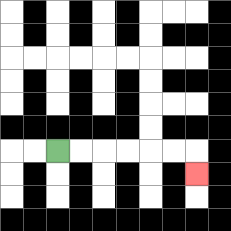{'start': '[2, 6]', 'end': '[8, 7]', 'path_directions': 'R,R,R,R,R,R,D', 'path_coordinates': '[[2, 6], [3, 6], [4, 6], [5, 6], [6, 6], [7, 6], [8, 6], [8, 7]]'}